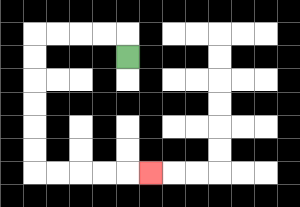{'start': '[5, 2]', 'end': '[6, 7]', 'path_directions': 'U,L,L,L,L,D,D,D,D,D,D,R,R,R,R,R', 'path_coordinates': '[[5, 2], [5, 1], [4, 1], [3, 1], [2, 1], [1, 1], [1, 2], [1, 3], [1, 4], [1, 5], [1, 6], [1, 7], [2, 7], [3, 7], [4, 7], [5, 7], [6, 7]]'}